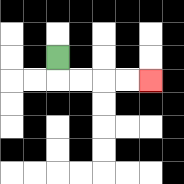{'start': '[2, 2]', 'end': '[6, 3]', 'path_directions': 'D,R,R,R,R', 'path_coordinates': '[[2, 2], [2, 3], [3, 3], [4, 3], [5, 3], [6, 3]]'}